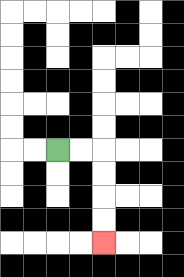{'start': '[2, 6]', 'end': '[4, 10]', 'path_directions': 'R,R,D,D,D,D', 'path_coordinates': '[[2, 6], [3, 6], [4, 6], [4, 7], [4, 8], [4, 9], [4, 10]]'}